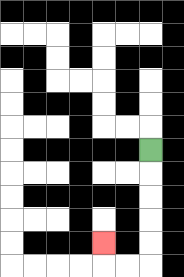{'start': '[6, 6]', 'end': '[4, 10]', 'path_directions': 'D,D,D,D,D,L,L,U', 'path_coordinates': '[[6, 6], [6, 7], [6, 8], [6, 9], [6, 10], [6, 11], [5, 11], [4, 11], [4, 10]]'}